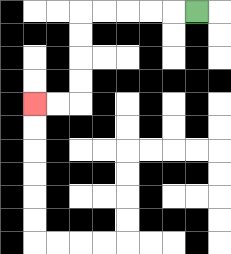{'start': '[8, 0]', 'end': '[1, 4]', 'path_directions': 'L,L,L,L,L,D,D,D,D,L,L', 'path_coordinates': '[[8, 0], [7, 0], [6, 0], [5, 0], [4, 0], [3, 0], [3, 1], [3, 2], [3, 3], [3, 4], [2, 4], [1, 4]]'}